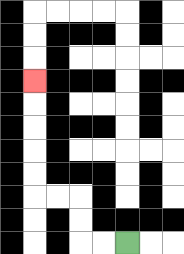{'start': '[5, 10]', 'end': '[1, 3]', 'path_directions': 'L,L,U,U,L,L,U,U,U,U,U', 'path_coordinates': '[[5, 10], [4, 10], [3, 10], [3, 9], [3, 8], [2, 8], [1, 8], [1, 7], [1, 6], [1, 5], [1, 4], [1, 3]]'}